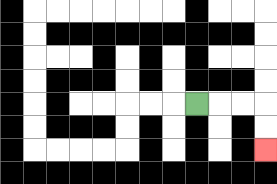{'start': '[8, 4]', 'end': '[11, 6]', 'path_directions': 'R,R,R,D,D', 'path_coordinates': '[[8, 4], [9, 4], [10, 4], [11, 4], [11, 5], [11, 6]]'}